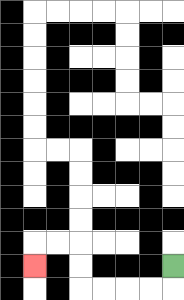{'start': '[7, 11]', 'end': '[1, 11]', 'path_directions': 'D,L,L,L,L,U,U,L,L,D', 'path_coordinates': '[[7, 11], [7, 12], [6, 12], [5, 12], [4, 12], [3, 12], [3, 11], [3, 10], [2, 10], [1, 10], [1, 11]]'}